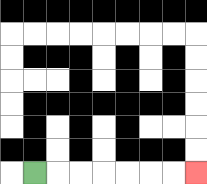{'start': '[1, 7]', 'end': '[8, 7]', 'path_directions': 'R,R,R,R,R,R,R', 'path_coordinates': '[[1, 7], [2, 7], [3, 7], [4, 7], [5, 7], [6, 7], [7, 7], [8, 7]]'}